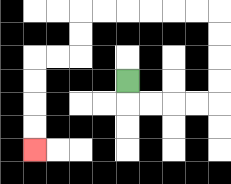{'start': '[5, 3]', 'end': '[1, 6]', 'path_directions': 'D,R,R,R,R,U,U,U,U,L,L,L,L,L,L,D,D,L,L,D,D,D,D', 'path_coordinates': '[[5, 3], [5, 4], [6, 4], [7, 4], [8, 4], [9, 4], [9, 3], [9, 2], [9, 1], [9, 0], [8, 0], [7, 0], [6, 0], [5, 0], [4, 0], [3, 0], [3, 1], [3, 2], [2, 2], [1, 2], [1, 3], [1, 4], [1, 5], [1, 6]]'}